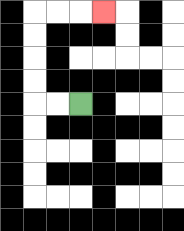{'start': '[3, 4]', 'end': '[4, 0]', 'path_directions': 'L,L,U,U,U,U,R,R,R', 'path_coordinates': '[[3, 4], [2, 4], [1, 4], [1, 3], [1, 2], [1, 1], [1, 0], [2, 0], [3, 0], [4, 0]]'}